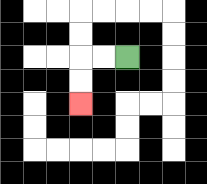{'start': '[5, 2]', 'end': '[3, 4]', 'path_directions': 'L,L,D,D', 'path_coordinates': '[[5, 2], [4, 2], [3, 2], [3, 3], [3, 4]]'}